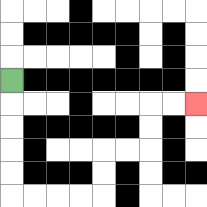{'start': '[0, 3]', 'end': '[8, 4]', 'path_directions': 'D,D,D,D,D,R,R,R,R,U,U,R,R,U,U,R,R', 'path_coordinates': '[[0, 3], [0, 4], [0, 5], [0, 6], [0, 7], [0, 8], [1, 8], [2, 8], [3, 8], [4, 8], [4, 7], [4, 6], [5, 6], [6, 6], [6, 5], [6, 4], [7, 4], [8, 4]]'}